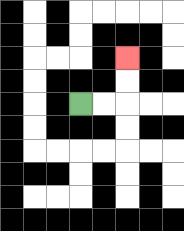{'start': '[3, 4]', 'end': '[5, 2]', 'path_directions': 'R,R,U,U', 'path_coordinates': '[[3, 4], [4, 4], [5, 4], [5, 3], [5, 2]]'}